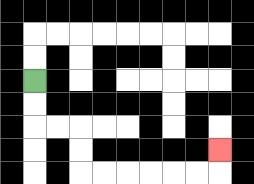{'start': '[1, 3]', 'end': '[9, 6]', 'path_directions': 'D,D,R,R,D,D,R,R,R,R,R,R,U', 'path_coordinates': '[[1, 3], [1, 4], [1, 5], [2, 5], [3, 5], [3, 6], [3, 7], [4, 7], [5, 7], [6, 7], [7, 7], [8, 7], [9, 7], [9, 6]]'}